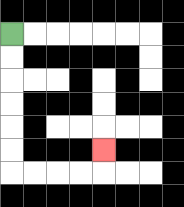{'start': '[0, 1]', 'end': '[4, 6]', 'path_directions': 'D,D,D,D,D,D,R,R,R,R,U', 'path_coordinates': '[[0, 1], [0, 2], [0, 3], [0, 4], [0, 5], [0, 6], [0, 7], [1, 7], [2, 7], [3, 7], [4, 7], [4, 6]]'}